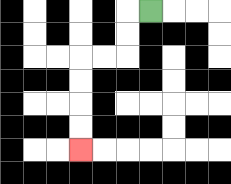{'start': '[6, 0]', 'end': '[3, 6]', 'path_directions': 'L,D,D,L,L,D,D,D,D', 'path_coordinates': '[[6, 0], [5, 0], [5, 1], [5, 2], [4, 2], [3, 2], [3, 3], [3, 4], [3, 5], [3, 6]]'}